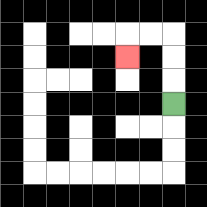{'start': '[7, 4]', 'end': '[5, 2]', 'path_directions': 'U,U,U,L,L,D', 'path_coordinates': '[[7, 4], [7, 3], [7, 2], [7, 1], [6, 1], [5, 1], [5, 2]]'}